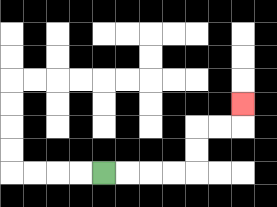{'start': '[4, 7]', 'end': '[10, 4]', 'path_directions': 'R,R,R,R,U,U,R,R,U', 'path_coordinates': '[[4, 7], [5, 7], [6, 7], [7, 7], [8, 7], [8, 6], [8, 5], [9, 5], [10, 5], [10, 4]]'}